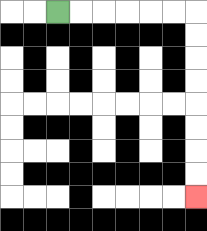{'start': '[2, 0]', 'end': '[8, 8]', 'path_directions': 'R,R,R,R,R,R,D,D,D,D,D,D,D,D', 'path_coordinates': '[[2, 0], [3, 0], [4, 0], [5, 0], [6, 0], [7, 0], [8, 0], [8, 1], [8, 2], [8, 3], [8, 4], [8, 5], [8, 6], [8, 7], [8, 8]]'}